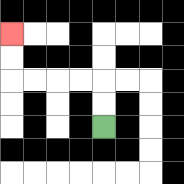{'start': '[4, 5]', 'end': '[0, 1]', 'path_directions': 'U,U,L,L,L,L,U,U', 'path_coordinates': '[[4, 5], [4, 4], [4, 3], [3, 3], [2, 3], [1, 3], [0, 3], [0, 2], [0, 1]]'}